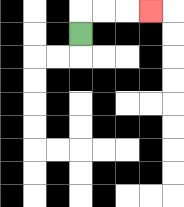{'start': '[3, 1]', 'end': '[6, 0]', 'path_directions': 'U,R,R,R', 'path_coordinates': '[[3, 1], [3, 0], [4, 0], [5, 0], [6, 0]]'}